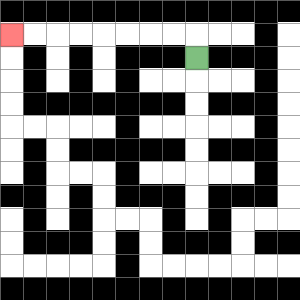{'start': '[8, 2]', 'end': '[0, 1]', 'path_directions': 'U,L,L,L,L,L,L,L,L', 'path_coordinates': '[[8, 2], [8, 1], [7, 1], [6, 1], [5, 1], [4, 1], [3, 1], [2, 1], [1, 1], [0, 1]]'}